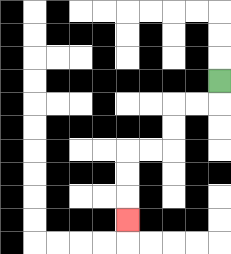{'start': '[9, 3]', 'end': '[5, 9]', 'path_directions': 'D,L,L,D,D,L,L,D,D,D', 'path_coordinates': '[[9, 3], [9, 4], [8, 4], [7, 4], [7, 5], [7, 6], [6, 6], [5, 6], [5, 7], [5, 8], [5, 9]]'}